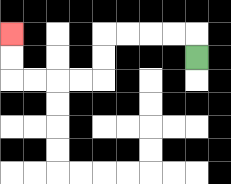{'start': '[8, 2]', 'end': '[0, 1]', 'path_directions': 'U,L,L,L,L,D,D,L,L,L,L,U,U', 'path_coordinates': '[[8, 2], [8, 1], [7, 1], [6, 1], [5, 1], [4, 1], [4, 2], [4, 3], [3, 3], [2, 3], [1, 3], [0, 3], [0, 2], [0, 1]]'}